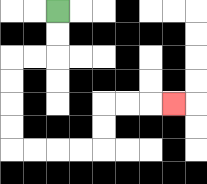{'start': '[2, 0]', 'end': '[7, 4]', 'path_directions': 'D,D,L,L,D,D,D,D,R,R,R,R,U,U,R,R,R', 'path_coordinates': '[[2, 0], [2, 1], [2, 2], [1, 2], [0, 2], [0, 3], [0, 4], [0, 5], [0, 6], [1, 6], [2, 6], [3, 6], [4, 6], [4, 5], [4, 4], [5, 4], [6, 4], [7, 4]]'}